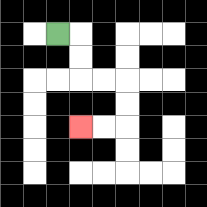{'start': '[2, 1]', 'end': '[3, 5]', 'path_directions': 'R,D,D,R,R,D,D,L,L', 'path_coordinates': '[[2, 1], [3, 1], [3, 2], [3, 3], [4, 3], [5, 3], [5, 4], [5, 5], [4, 5], [3, 5]]'}